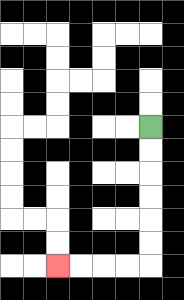{'start': '[6, 5]', 'end': '[2, 11]', 'path_directions': 'D,D,D,D,D,D,L,L,L,L', 'path_coordinates': '[[6, 5], [6, 6], [6, 7], [6, 8], [6, 9], [6, 10], [6, 11], [5, 11], [4, 11], [3, 11], [2, 11]]'}